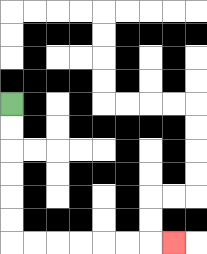{'start': '[0, 4]', 'end': '[7, 10]', 'path_directions': 'D,D,D,D,D,D,R,R,R,R,R,R,R', 'path_coordinates': '[[0, 4], [0, 5], [0, 6], [0, 7], [0, 8], [0, 9], [0, 10], [1, 10], [2, 10], [3, 10], [4, 10], [5, 10], [6, 10], [7, 10]]'}